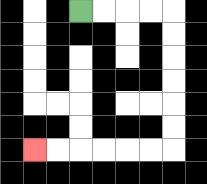{'start': '[3, 0]', 'end': '[1, 6]', 'path_directions': 'R,R,R,R,D,D,D,D,D,D,L,L,L,L,L,L', 'path_coordinates': '[[3, 0], [4, 0], [5, 0], [6, 0], [7, 0], [7, 1], [7, 2], [7, 3], [7, 4], [7, 5], [7, 6], [6, 6], [5, 6], [4, 6], [3, 6], [2, 6], [1, 6]]'}